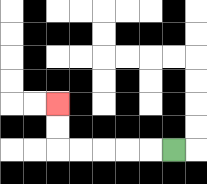{'start': '[7, 6]', 'end': '[2, 4]', 'path_directions': 'L,L,L,L,L,U,U', 'path_coordinates': '[[7, 6], [6, 6], [5, 6], [4, 6], [3, 6], [2, 6], [2, 5], [2, 4]]'}